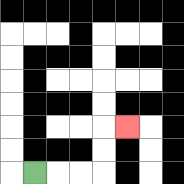{'start': '[1, 7]', 'end': '[5, 5]', 'path_directions': 'R,R,R,U,U,R', 'path_coordinates': '[[1, 7], [2, 7], [3, 7], [4, 7], [4, 6], [4, 5], [5, 5]]'}